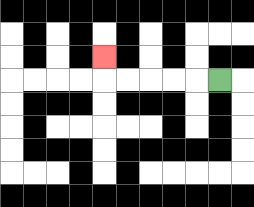{'start': '[9, 3]', 'end': '[4, 2]', 'path_directions': 'L,L,L,L,L,U', 'path_coordinates': '[[9, 3], [8, 3], [7, 3], [6, 3], [5, 3], [4, 3], [4, 2]]'}